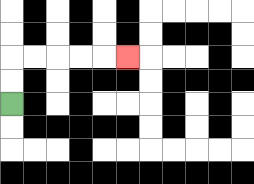{'start': '[0, 4]', 'end': '[5, 2]', 'path_directions': 'U,U,R,R,R,R,R', 'path_coordinates': '[[0, 4], [0, 3], [0, 2], [1, 2], [2, 2], [3, 2], [4, 2], [5, 2]]'}